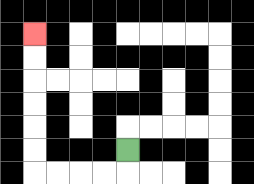{'start': '[5, 6]', 'end': '[1, 1]', 'path_directions': 'D,L,L,L,L,U,U,U,U,U,U', 'path_coordinates': '[[5, 6], [5, 7], [4, 7], [3, 7], [2, 7], [1, 7], [1, 6], [1, 5], [1, 4], [1, 3], [1, 2], [1, 1]]'}